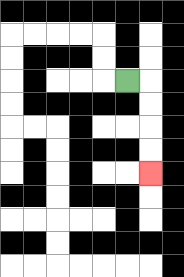{'start': '[5, 3]', 'end': '[6, 7]', 'path_directions': 'R,D,D,D,D', 'path_coordinates': '[[5, 3], [6, 3], [6, 4], [6, 5], [6, 6], [6, 7]]'}